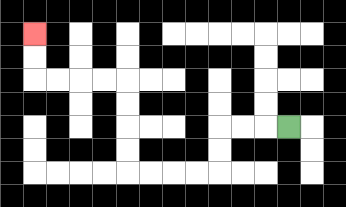{'start': '[12, 5]', 'end': '[1, 1]', 'path_directions': 'L,L,L,D,D,L,L,L,L,U,U,U,U,L,L,L,L,U,U', 'path_coordinates': '[[12, 5], [11, 5], [10, 5], [9, 5], [9, 6], [9, 7], [8, 7], [7, 7], [6, 7], [5, 7], [5, 6], [5, 5], [5, 4], [5, 3], [4, 3], [3, 3], [2, 3], [1, 3], [1, 2], [1, 1]]'}